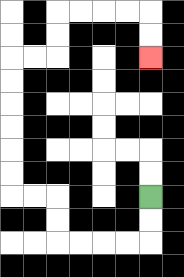{'start': '[6, 8]', 'end': '[6, 2]', 'path_directions': 'D,D,L,L,L,L,U,U,L,L,U,U,U,U,U,U,R,R,U,U,R,R,R,R,D,D', 'path_coordinates': '[[6, 8], [6, 9], [6, 10], [5, 10], [4, 10], [3, 10], [2, 10], [2, 9], [2, 8], [1, 8], [0, 8], [0, 7], [0, 6], [0, 5], [0, 4], [0, 3], [0, 2], [1, 2], [2, 2], [2, 1], [2, 0], [3, 0], [4, 0], [5, 0], [6, 0], [6, 1], [6, 2]]'}